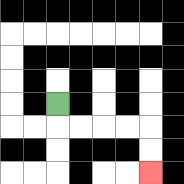{'start': '[2, 4]', 'end': '[6, 7]', 'path_directions': 'D,R,R,R,R,D,D', 'path_coordinates': '[[2, 4], [2, 5], [3, 5], [4, 5], [5, 5], [6, 5], [6, 6], [6, 7]]'}